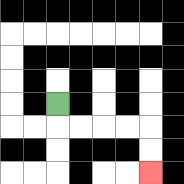{'start': '[2, 4]', 'end': '[6, 7]', 'path_directions': 'D,R,R,R,R,D,D', 'path_coordinates': '[[2, 4], [2, 5], [3, 5], [4, 5], [5, 5], [6, 5], [6, 6], [6, 7]]'}